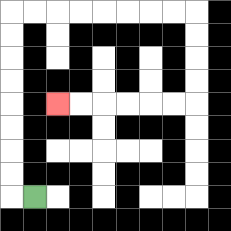{'start': '[1, 8]', 'end': '[2, 4]', 'path_directions': 'L,U,U,U,U,U,U,U,U,R,R,R,R,R,R,R,R,D,D,D,D,L,L,L,L,L,L', 'path_coordinates': '[[1, 8], [0, 8], [0, 7], [0, 6], [0, 5], [0, 4], [0, 3], [0, 2], [0, 1], [0, 0], [1, 0], [2, 0], [3, 0], [4, 0], [5, 0], [6, 0], [7, 0], [8, 0], [8, 1], [8, 2], [8, 3], [8, 4], [7, 4], [6, 4], [5, 4], [4, 4], [3, 4], [2, 4]]'}